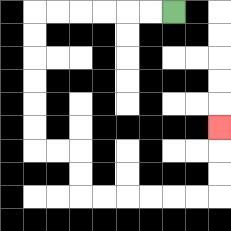{'start': '[7, 0]', 'end': '[9, 5]', 'path_directions': 'L,L,L,L,L,L,D,D,D,D,D,D,R,R,D,D,R,R,R,R,R,R,U,U,U', 'path_coordinates': '[[7, 0], [6, 0], [5, 0], [4, 0], [3, 0], [2, 0], [1, 0], [1, 1], [1, 2], [1, 3], [1, 4], [1, 5], [1, 6], [2, 6], [3, 6], [3, 7], [3, 8], [4, 8], [5, 8], [6, 8], [7, 8], [8, 8], [9, 8], [9, 7], [9, 6], [9, 5]]'}